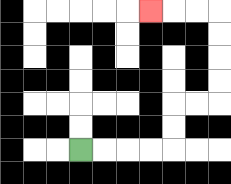{'start': '[3, 6]', 'end': '[6, 0]', 'path_directions': 'R,R,R,R,U,U,R,R,U,U,U,U,L,L,L', 'path_coordinates': '[[3, 6], [4, 6], [5, 6], [6, 6], [7, 6], [7, 5], [7, 4], [8, 4], [9, 4], [9, 3], [9, 2], [9, 1], [9, 0], [8, 0], [7, 0], [6, 0]]'}